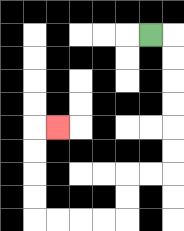{'start': '[6, 1]', 'end': '[2, 5]', 'path_directions': 'R,D,D,D,D,D,D,L,L,D,D,L,L,L,L,U,U,U,U,R', 'path_coordinates': '[[6, 1], [7, 1], [7, 2], [7, 3], [7, 4], [7, 5], [7, 6], [7, 7], [6, 7], [5, 7], [5, 8], [5, 9], [4, 9], [3, 9], [2, 9], [1, 9], [1, 8], [1, 7], [1, 6], [1, 5], [2, 5]]'}